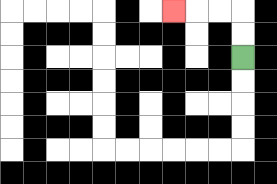{'start': '[10, 2]', 'end': '[7, 0]', 'path_directions': 'U,U,L,L,L', 'path_coordinates': '[[10, 2], [10, 1], [10, 0], [9, 0], [8, 0], [7, 0]]'}